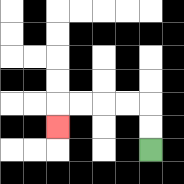{'start': '[6, 6]', 'end': '[2, 5]', 'path_directions': 'U,U,L,L,L,L,D', 'path_coordinates': '[[6, 6], [6, 5], [6, 4], [5, 4], [4, 4], [3, 4], [2, 4], [2, 5]]'}